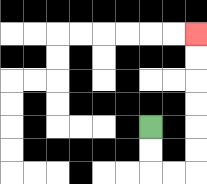{'start': '[6, 5]', 'end': '[8, 1]', 'path_directions': 'D,D,R,R,U,U,U,U,U,U', 'path_coordinates': '[[6, 5], [6, 6], [6, 7], [7, 7], [8, 7], [8, 6], [8, 5], [8, 4], [8, 3], [8, 2], [8, 1]]'}